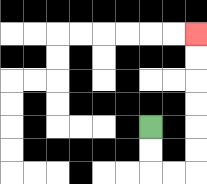{'start': '[6, 5]', 'end': '[8, 1]', 'path_directions': 'D,D,R,R,U,U,U,U,U,U', 'path_coordinates': '[[6, 5], [6, 6], [6, 7], [7, 7], [8, 7], [8, 6], [8, 5], [8, 4], [8, 3], [8, 2], [8, 1]]'}